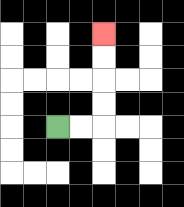{'start': '[2, 5]', 'end': '[4, 1]', 'path_directions': 'R,R,U,U,U,U', 'path_coordinates': '[[2, 5], [3, 5], [4, 5], [4, 4], [4, 3], [4, 2], [4, 1]]'}